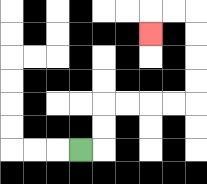{'start': '[3, 6]', 'end': '[6, 1]', 'path_directions': 'R,U,U,R,R,R,R,U,U,U,U,L,L,D', 'path_coordinates': '[[3, 6], [4, 6], [4, 5], [4, 4], [5, 4], [6, 4], [7, 4], [8, 4], [8, 3], [8, 2], [8, 1], [8, 0], [7, 0], [6, 0], [6, 1]]'}